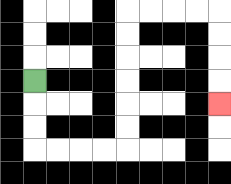{'start': '[1, 3]', 'end': '[9, 4]', 'path_directions': 'D,D,D,R,R,R,R,U,U,U,U,U,U,R,R,R,R,D,D,D,D', 'path_coordinates': '[[1, 3], [1, 4], [1, 5], [1, 6], [2, 6], [3, 6], [4, 6], [5, 6], [5, 5], [5, 4], [5, 3], [5, 2], [5, 1], [5, 0], [6, 0], [7, 0], [8, 0], [9, 0], [9, 1], [9, 2], [9, 3], [9, 4]]'}